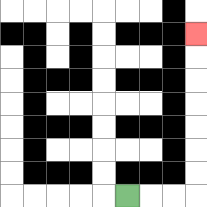{'start': '[5, 8]', 'end': '[8, 1]', 'path_directions': 'R,R,R,U,U,U,U,U,U,U', 'path_coordinates': '[[5, 8], [6, 8], [7, 8], [8, 8], [8, 7], [8, 6], [8, 5], [8, 4], [8, 3], [8, 2], [8, 1]]'}